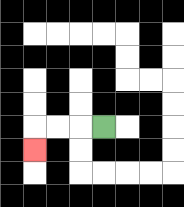{'start': '[4, 5]', 'end': '[1, 6]', 'path_directions': 'L,L,L,D', 'path_coordinates': '[[4, 5], [3, 5], [2, 5], [1, 5], [1, 6]]'}